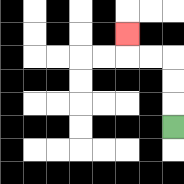{'start': '[7, 5]', 'end': '[5, 1]', 'path_directions': 'U,U,U,L,L,U', 'path_coordinates': '[[7, 5], [7, 4], [7, 3], [7, 2], [6, 2], [5, 2], [5, 1]]'}